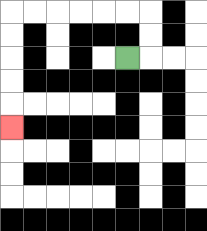{'start': '[5, 2]', 'end': '[0, 5]', 'path_directions': 'R,U,U,L,L,L,L,L,L,D,D,D,D,D', 'path_coordinates': '[[5, 2], [6, 2], [6, 1], [6, 0], [5, 0], [4, 0], [3, 0], [2, 0], [1, 0], [0, 0], [0, 1], [0, 2], [0, 3], [0, 4], [0, 5]]'}